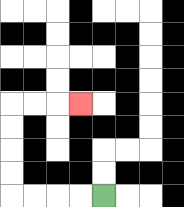{'start': '[4, 8]', 'end': '[3, 4]', 'path_directions': 'L,L,L,L,U,U,U,U,R,R,R', 'path_coordinates': '[[4, 8], [3, 8], [2, 8], [1, 8], [0, 8], [0, 7], [0, 6], [0, 5], [0, 4], [1, 4], [2, 4], [3, 4]]'}